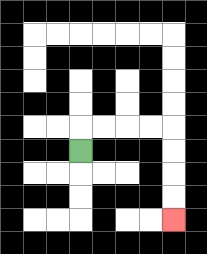{'start': '[3, 6]', 'end': '[7, 9]', 'path_directions': 'U,R,R,R,R,D,D,D,D', 'path_coordinates': '[[3, 6], [3, 5], [4, 5], [5, 5], [6, 5], [7, 5], [7, 6], [7, 7], [7, 8], [7, 9]]'}